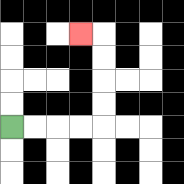{'start': '[0, 5]', 'end': '[3, 1]', 'path_directions': 'R,R,R,R,U,U,U,U,L', 'path_coordinates': '[[0, 5], [1, 5], [2, 5], [3, 5], [4, 5], [4, 4], [4, 3], [4, 2], [4, 1], [3, 1]]'}